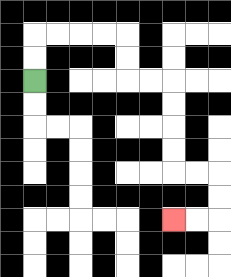{'start': '[1, 3]', 'end': '[7, 9]', 'path_directions': 'U,U,R,R,R,R,D,D,R,R,D,D,D,D,R,R,D,D,L,L', 'path_coordinates': '[[1, 3], [1, 2], [1, 1], [2, 1], [3, 1], [4, 1], [5, 1], [5, 2], [5, 3], [6, 3], [7, 3], [7, 4], [7, 5], [7, 6], [7, 7], [8, 7], [9, 7], [9, 8], [9, 9], [8, 9], [7, 9]]'}